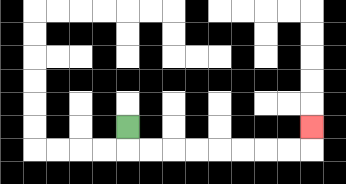{'start': '[5, 5]', 'end': '[13, 5]', 'path_directions': 'D,R,R,R,R,R,R,R,R,U', 'path_coordinates': '[[5, 5], [5, 6], [6, 6], [7, 6], [8, 6], [9, 6], [10, 6], [11, 6], [12, 6], [13, 6], [13, 5]]'}